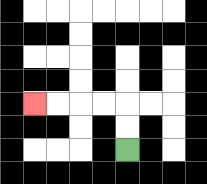{'start': '[5, 6]', 'end': '[1, 4]', 'path_directions': 'U,U,L,L,L,L', 'path_coordinates': '[[5, 6], [5, 5], [5, 4], [4, 4], [3, 4], [2, 4], [1, 4]]'}